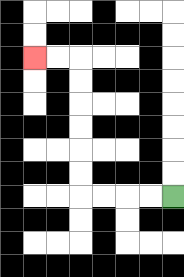{'start': '[7, 8]', 'end': '[1, 2]', 'path_directions': 'L,L,L,L,U,U,U,U,U,U,L,L', 'path_coordinates': '[[7, 8], [6, 8], [5, 8], [4, 8], [3, 8], [3, 7], [3, 6], [3, 5], [3, 4], [3, 3], [3, 2], [2, 2], [1, 2]]'}